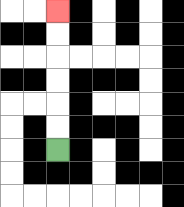{'start': '[2, 6]', 'end': '[2, 0]', 'path_directions': 'U,U,U,U,U,U', 'path_coordinates': '[[2, 6], [2, 5], [2, 4], [2, 3], [2, 2], [2, 1], [2, 0]]'}